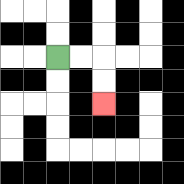{'start': '[2, 2]', 'end': '[4, 4]', 'path_directions': 'R,R,D,D', 'path_coordinates': '[[2, 2], [3, 2], [4, 2], [4, 3], [4, 4]]'}